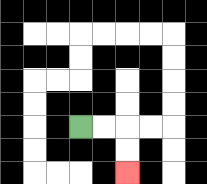{'start': '[3, 5]', 'end': '[5, 7]', 'path_directions': 'R,R,D,D', 'path_coordinates': '[[3, 5], [4, 5], [5, 5], [5, 6], [5, 7]]'}